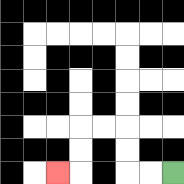{'start': '[7, 7]', 'end': '[2, 7]', 'path_directions': 'L,L,U,U,L,L,D,D,L', 'path_coordinates': '[[7, 7], [6, 7], [5, 7], [5, 6], [5, 5], [4, 5], [3, 5], [3, 6], [3, 7], [2, 7]]'}